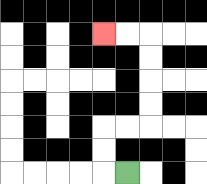{'start': '[5, 7]', 'end': '[4, 1]', 'path_directions': 'L,U,U,R,R,U,U,U,U,L,L', 'path_coordinates': '[[5, 7], [4, 7], [4, 6], [4, 5], [5, 5], [6, 5], [6, 4], [6, 3], [6, 2], [6, 1], [5, 1], [4, 1]]'}